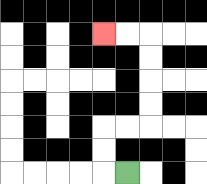{'start': '[5, 7]', 'end': '[4, 1]', 'path_directions': 'L,U,U,R,R,U,U,U,U,L,L', 'path_coordinates': '[[5, 7], [4, 7], [4, 6], [4, 5], [5, 5], [6, 5], [6, 4], [6, 3], [6, 2], [6, 1], [5, 1], [4, 1]]'}